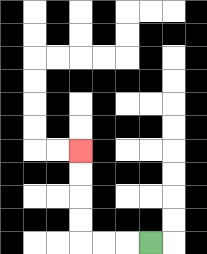{'start': '[6, 10]', 'end': '[3, 6]', 'path_directions': 'L,L,L,U,U,U,U', 'path_coordinates': '[[6, 10], [5, 10], [4, 10], [3, 10], [3, 9], [3, 8], [3, 7], [3, 6]]'}